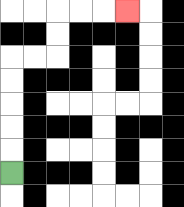{'start': '[0, 7]', 'end': '[5, 0]', 'path_directions': 'U,U,U,U,U,R,R,U,U,R,R,R', 'path_coordinates': '[[0, 7], [0, 6], [0, 5], [0, 4], [0, 3], [0, 2], [1, 2], [2, 2], [2, 1], [2, 0], [3, 0], [4, 0], [5, 0]]'}